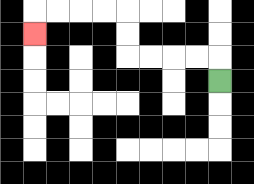{'start': '[9, 3]', 'end': '[1, 1]', 'path_directions': 'U,L,L,L,L,U,U,L,L,L,L,D', 'path_coordinates': '[[9, 3], [9, 2], [8, 2], [7, 2], [6, 2], [5, 2], [5, 1], [5, 0], [4, 0], [3, 0], [2, 0], [1, 0], [1, 1]]'}